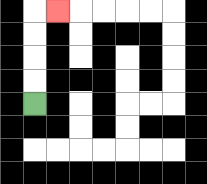{'start': '[1, 4]', 'end': '[2, 0]', 'path_directions': 'U,U,U,U,R', 'path_coordinates': '[[1, 4], [1, 3], [1, 2], [1, 1], [1, 0], [2, 0]]'}